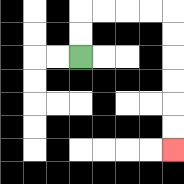{'start': '[3, 2]', 'end': '[7, 6]', 'path_directions': 'U,U,R,R,R,R,D,D,D,D,D,D', 'path_coordinates': '[[3, 2], [3, 1], [3, 0], [4, 0], [5, 0], [6, 0], [7, 0], [7, 1], [7, 2], [7, 3], [7, 4], [7, 5], [7, 6]]'}